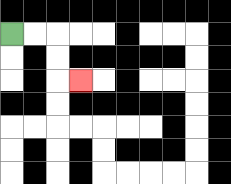{'start': '[0, 1]', 'end': '[3, 3]', 'path_directions': 'R,R,D,D,R', 'path_coordinates': '[[0, 1], [1, 1], [2, 1], [2, 2], [2, 3], [3, 3]]'}